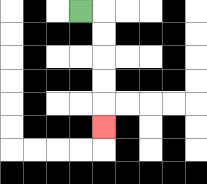{'start': '[3, 0]', 'end': '[4, 5]', 'path_directions': 'R,D,D,D,D,D', 'path_coordinates': '[[3, 0], [4, 0], [4, 1], [4, 2], [4, 3], [4, 4], [4, 5]]'}